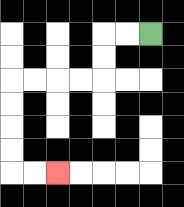{'start': '[6, 1]', 'end': '[2, 7]', 'path_directions': 'L,L,D,D,L,L,L,L,D,D,D,D,R,R', 'path_coordinates': '[[6, 1], [5, 1], [4, 1], [4, 2], [4, 3], [3, 3], [2, 3], [1, 3], [0, 3], [0, 4], [0, 5], [0, 6], [0, 7], [1, 7], [2, 7]]'}